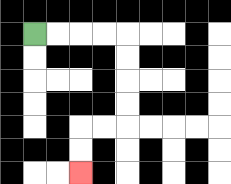{'start': '[1, 1]', 'end': '[3, 7]', 'path_directions': 'R,R,R,R,D,D,D,D,L,L,D,D', 'path_coordinates': '[[1, 1], [2, 1], [3, 1], [4, 1], [5, 1], [5, 2], [5, 3], [5, 4], [5, 5], [4, 5], [3, 5], [3, 6], [3, 7]]'}